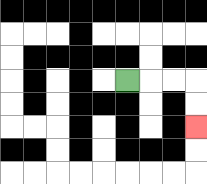{'start': '[5, 3]', 'end': '[8, 5]', 'path_directions': 'R,R,R,D,D', 'path_coordinates': '[[5, 3], [6, 3], [7, 3], [8, 3], [8, 4], [8, 5]]'}